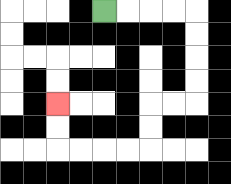{'start': '[4, 0]', 'end': '[2, 4]', 'path_directions': 'R,R,R,R,D,D,D,D,L,L,D,D,L,L,L,L,U,U', 'path_coordinates': '[[4, 0], [5, 0], [6, 0], [7, 0], [8, 0], [8, 1], [8, 2], [8, 3], [8, 4], [7, 4], [6, 4], [6, 5], [6, 6], [5, 6], [4, 6], [3, 6], [2, 6], [2, 5], [2, 4]]'}